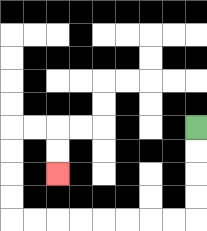{'start': '[8, 5]', 'end': '[2, 7]', 'path_directions': 'D,D,D,D,L,L,L,L,L,L,L,L,U,U,U,U,R,R,D,D', 'path_coordinates': '[[8, 5], [8, 6], [8, 7], [8, 8], [8, 9], [7, 9], [6, 9], [5, 9], [4, 9], [3, 9], [2, 9], [1, 9], [0, 9], [0, 8], [0, 7], [0, 6], [0, 5], [1, 5], [2, 5], [2, 6], [2, 7]]'}